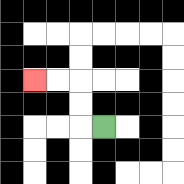{'start': '[4, 5]', 'end': '[1, 3]', 'path_directions': 'L,U,U,L,L', 'path_coordinates': '[[4, 5], [3, 5], [3, 4], [3, 3], [2, 3], [1, 3]]'}